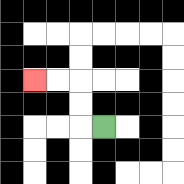{'start': '[4, 5]', 'end': '[1, 3]', 'path_directions': 'L,U,U,L,L', 'path_coordinates': '[[4, 5], [3, 5], [3, 4], [3, 3], [2, 3], [1, 3]]'}